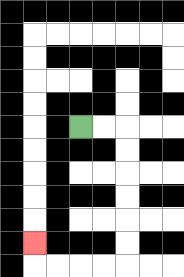{'start': '[3, 5]', 'end': '[1, 10]', 'path_directions': 'R,R,D,D,D,D,D,D,L,L,L,L,U', 'path_coordinates': '[[3, 5], [4, 5], [5, 5], [5, 6], [5, 7], [5, 8], [5, 9], [5, 10], [5, 11], [4, 11], [3, 11], [2, 11], [1, 11], [1, 10]]'}